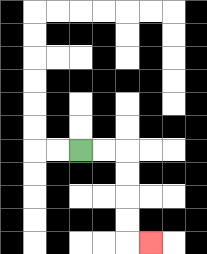{'start': '[3, 6]', 'end': '[6, 10]', 'path_directions': 'R,R,D,D,D,D,R', 'path_coordinates': '[[3, 6], [4, 6], [5, 6], [5, 7], [5, 8], [5, 9], [5, 10], [6, 10]]'}